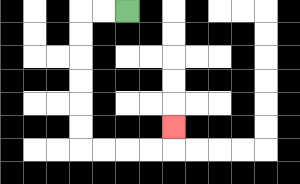{'start': '[5, 0]', 'end': '[7, 5]', 'path_directions': 'L,L,D,D,D,D,D,D,R,R,R,R,U', 'path_coordinates': '[[5, 0], [4, 0], [3, 0], [3, 1], [3, 2], [3, 3], [3, 4], [3, 5], [3, 6], [4, 6], [5, 6], [6, 6], [7, 6], [7, 5]]'}